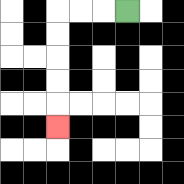{'start': '[5, 0]', 'end': '[2, 5]', 'path_directions': 'L,L,L,D,D,D,D,D', 'path_coordinates': '[[5, 0], [4, 0], [3, 0], [2, 0], [2, 1], [2, 2], [2, 3], [2, 4], [2, 5]]'}